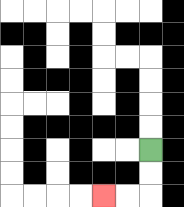{'start': '[6, 6]', 'end': '[4, 8]', 'path_directions': 'D,D,L,L', 'path_coordinates': '[[6, 6], [6, 7], [6, 8], [5, 8], [4, 8]]'}